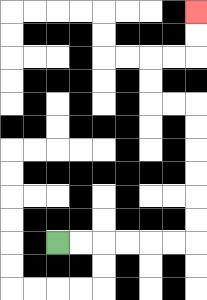{'start': '[2, 10]', 'end': '[8, 0]', 'path_directions': 'R,R,R,R,R,R,U,U,U,U,U,U,L,L,U,U,R,R,U,U', 'path_coordinates': '[[2, 10], [3, 10], [4, 10], [5, 10], [6, 10], [7, 10], [8, 10], [8, 9], [8, 8], [8, 7], [8, 6], [8, 5], [8, 4], [7, 4], [6, 4], [6, 3], [6, 2], [7, 2], [8, 2], [8, 1], [8, 0]]'}